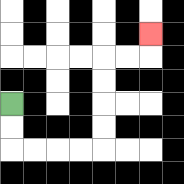{'start': '[0, 4]', 'end': '[6, 1]', 'path_directions': 'D,D,R,R,R,R,U,U,U,U,R,R,U', 'path_coordinates': '[[0, 4], [0, 5], [0, 6], [1, 6], [2, 6], [3, 6], [4, 6], [4, 5], [4, 4], [4, 3], [4, 2], [5, 2], [6, 2], [6, 1]]'}